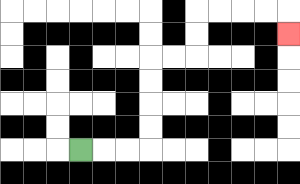{'start': '[3, 6]', 'end': '[12, 1]', 'path_directions': 'R,R,R,U,U,U,U,R,R,U,U,R,R,R,R,D', 'path_coordinates': '[[3, 6], [4, 6], [5, 6], [6, 6], [6, 5], [6, 4], [6, 3], [6, 2], [7, 2], [8, 2], [8, 1], [8, 0], [9, 0], [10, 0], [11, 0], [12, 0], [12, 1]]'}